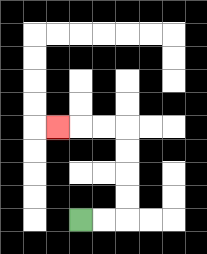{'start': '[3, 9]', 'end': '[2, 5]', 'path_directions': 'R,R,U,U,U,U,L,L,L', 'path_coordinates': '[[3, 9], [4, 9], [5, 9], [5, 8], [5, 7], [5, 6], [5, 5], [4, 5], [3, 5], [2, 5]]'}